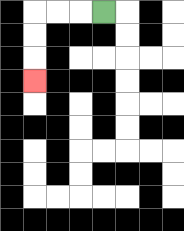{'start': '[4, 0]', 'end': '[1, 3]', 'path_directions': 'L,L,L,D,D,D', 'path_coordinates': '[[4, 0], [3, 0], [2, 0], [1, 0], [1, 1], [1, 2], [1, 3]]'}